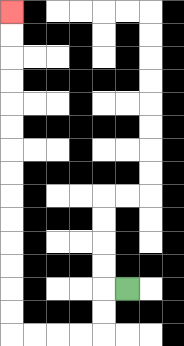{'start': '[5, 12]', 'end': '[0, 0]', 'path_directions': 'L,D,D,L,L,L,L,U,U,U,U,U,U,U,U,U,U,U,U,U,U', 'path_coordinates': '[[5, 12], [4, 12], [4, 13], [4, 14], [3, 14], [2, 14], [1, 14], [0, 14], [0, 13], [0, 12], [0, 11], [0, 10], [0, 9], [0, 8], [0, 7], [0, 6], [0, 5], [0, 4], [0, 3], [0, 2], [0, 1], [0, 0]]'}